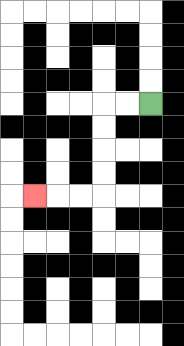{'start': '[6, 4]', 'end': '[1, 8]', 'path_directions': 'L,L,D,D,D,D,L,L,L', 'path_coordinates': '[[6, 4], [5, 4], [4, 4], [4, 5], [4, 6], [4, 7], [4, 8], [3, 8], [2, 8], [1, 8]]'}